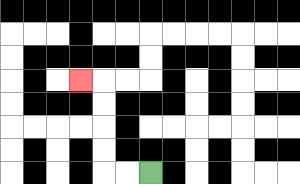{'start': '[6, 7]', 'end': '[3, 3]', 'path_directions': 'L,L,U,U,U,U,L', 'path_coordinates': '[[6, 7], [5, 7], [4, 7], [4, 6], [4, 5], [4, 4], [4, 3], [3, 3]]'}